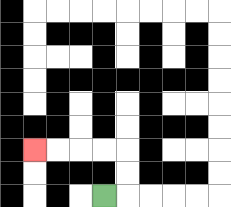{'start': '[4, 8]', 'end': '[1, 6]', 'path_directions': 'R,U,U,L,L,L,L', 'path_coordinates': '[[4, 8], [5, 8], [5, 7], [5, 6], [4, 6], [3, 6], [2, 6], [1, 6]]'}